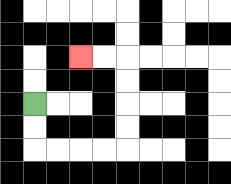{'start': '[1, 4]', 'end': '[3, 2]', 'path_directions': 'D,D,R,R,R,R,U,U,U,U,L,L', 'path_coordinates': '[[1, 4], [1, 5], [1, 6], [2, 6], [3, 6], [4, 6], [5, 6], [5, 5], [5, 4], [5, 3], [5, 2], [4, 2], [3, 2]]'}